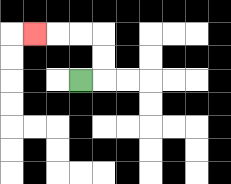{'start': '[3, 3]', 'end': '[1, 1]', 'path_directions': 'R,U,U,L,L,L', 'path_coordinates': '[[3, 3], [4, 3], [4, 2], [4, 1], [3, 1], [2, 1], [1, 1]]'}